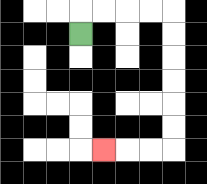{'start': '[3, 1]', 'end': '[4, 6]', 'path_directions': 'U,R,R,R,R,D,D,D,D,D,D,L,L,L', 'path_coordinates': '[[3, 1], [3, 0], [4, 0], [5, 0], [6, 0], [7, 0], [7, 1], [7, 2], [7, 3], [7, 4], [7, 5], [7, 6], [6, 6], [5, 6], [4, 6]]'}